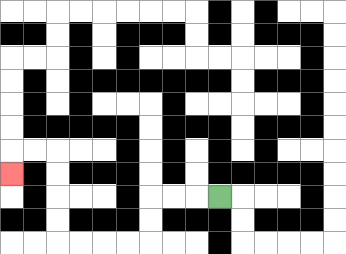{'start': '[9, 8]', 'end': '[0, 7]', 'path_directions': 'L,L,L,D,D,L,L,L,L,U,U,U,U,L,L,D', 'path_coordinates': '[[9, 8], [8, 8], [7, 8], [6, 8], [6, 9], [6, 10], [5, 10], [4, 10], [3, 10], [2, 10], [2, 9], [2, 8], [2, 7], [2, 6], [1, 6], [0, 6], [0, 7]]'}